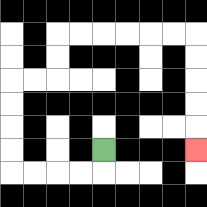{'start': '[4, 6]', 'end': '[8, 6]', 'path_directions': 'D,L,L,L,L,U,U,U,U,R,R,U,U,R,R,R,R,R,R,D,D,D,D,D', 'path_coordinates': '[[4, 6], [4, 7], [3, 7], [2, 7], [1, 7], [0, 7], [0, 6], [0, 5], [0, 4], [0, 3], [1, 3], [2, 3], [2, 2], [2, 1], [3, 1], [4, 1], [5, 1], [6, 1], [7, 1], [8, 1], [8, 2], [8, 3], [8, 4], [8, 5], [8, 6]]'}